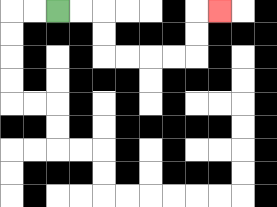{'start': '[2, 0]', 'end': '[9, 0]', 'path_directions': 'R,R,D,D,R,R,R,R,U,U,R', 'path_coordinates': '[[2, 0], [3, 0], [4, 0], [4, 1], [4, 2], [5, 2], [6, 2], [7, 2], [8, 2], [8, 1], [8, 0], [9, 0]]'}